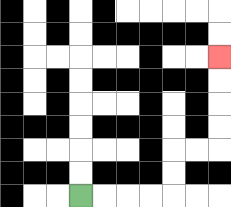{'start': '[3, 8]', 'end': '[9, 2]', 'path_directions': 'R,R,R,R,U,U,R,R,U,U,U,U', 'path_coordinates': '[[3, 8], [4, 8], [5, 8], [6, 8], [7, 8], [7, 7], [7, 6], [8, 6], [9, 6], [9, 5], [9, 4], [9, 3], [9, 2]]'}